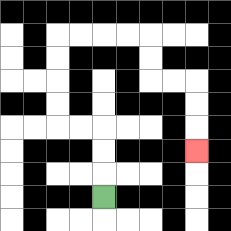{'start': '[4, 8]', 'end': '[8, 6]', 'path_directions': 'U,U,U,L,L,U,U,U,U,R,R,R,R,D,D,R,R,D,D,D', 'path_coordinates': '[[4, 8], [4, 7], [4, 6], [4, 5], [3, 5], [2, 5], [2, 4], [2, 3], [2, 2], [2, 1], [3, 1], [4, 1], [5, 1], [6, 1], [6, 2], [6, 3], [7, 3], [8, 3], [8, 4], [8, 5], [8, 6]]'}